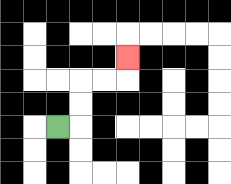{'start': '[2, 5]', 'end': '[5, 2]', 'path_directions': 'R,U,U,R,R,U', 'path_coordinates': '[[2, 5], [3, 5], [3, 4], [3, 3], [4, 3], [5, 3], [5, 2]]'}